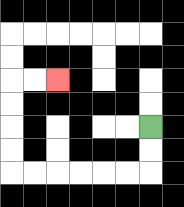{'start': '[6, 5]', 'end': '[2, 3]', 'path_directions': 'D,D,L,L,L,L,L,L,U,U,U,U,R,R', 'path_coordinates': '[[6, 5], [6, 6], [6, 7], [5, 7], [4, 7], [3, 7], [2, 7], [1, 7], [0, 7], [0, 6], [0, 5], [0, 4], [0, 3], [1, 3], [2, 3]]'}